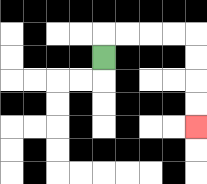{'start': '[4, 2]', 'end': '[8, 5]', 'path_directions': 'U,R,R,R,R,D,D,D,D', 'path_coordinates': '[[4, 2], [4, 1], [5, 1], [6, 1], [7, 1], [8, 1], [8, 2], [8, 3], [8, 4], [8, 5]]'}